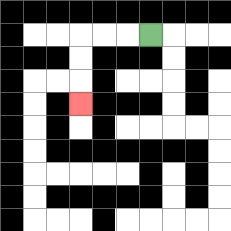{'start': '[6, 1]', 'end': '[3, 4]', 'path_directions': 'L,L,L,D,D,D', 'path_coordinates': '[[6, 1], [5, 1], [4, 1], [3, 1], [3, 2], [3, 3], [3, 4]]'}